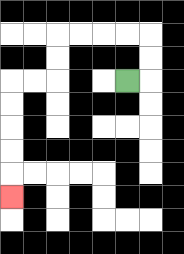{'start': '[5, 3]', 'end': '[0, 8]', 'path_directions': 'R,U,U,L,L,L,L,D,D,L,L,D,D,D,D,D', 'path_coordinates': '[[5, 3], [6, 3], [6, 2], [6, 1], [5, 1], [4, 1], [3, 1], [2, 1], [2, 2], [2, 3], [1, 3], [0, 3], [0, 4], [0, 5], [0, 6], [0, 7], [0, 8]]'}